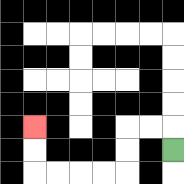{'start': '[7, 6]', 'end': '[1, 5]', 'path_directions': 'U,L,L,D,D,L,L,L,L,U,U', 'path_coordinates': '[[7, 6], [7, 5], [6, 5], [5, 5], [5, 6], [5, 7], [4, 7], [3, 7], [2, 7], [1, 7], [1, 6], [1, 5]]'}